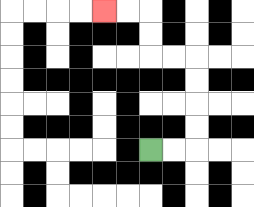{'start': '[6, 6]', 'end': '[4, 0]', 'path_directions': 'R,R,U,U,U,U,L,L,U,U,L,L', 'path_coordinates': '[[6, 6], [7, 6], [8, 6], [8, 5], [8, 4], [8, 3], [8, 2], [7, 2], [6, 2], [6, 1], [6, 0], [5, 0], [4, 0]]'}